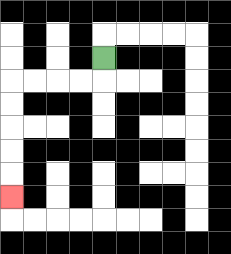{'start': '[4, 2]', 'end': '[0, 8]', 'path_directions': 'D,L,L,L,L,D,D,D,D,D', 'path_coordinates': '[[4, 2], [4, 3], [3, 3], [2, 3], [1, 3], [0, 3], [0, 4], [0, 5], [0, 6], [0, 7], [0, 8]]'}